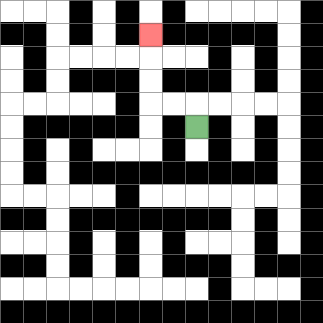{'start': '[8, 5]', 'end': '[6, 1]', 'path_directions': 'U,L,L,U,U,U', 'path_coordinates': '[[8, 5], [8, 4], [7, 4], [6, 4], [6, 3], [6, 2], [6, 1]]'}